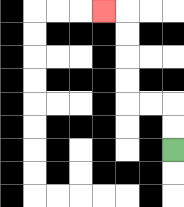{'start': '[7, 6]', 'end': '[4, 0]', 'path_directions': 'U,U,L,L,U,U,U,U,L', 'path_coordinates': '[[7, 6], [7, 5], [7, 4], [6, 4], [5, 4], [5, 3], [5, 2], [5, 1], [5, 0], [4, 0]]'}